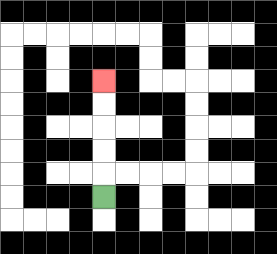{'start': '[4, 8]', 'end': '[4, 3]', 'path_directions': 'U,U,U,U,U', 'path_coordinates': '[[4, 8], [4, 7], [4, 6], [4, 5], [4, 4], [4, 3]]'}